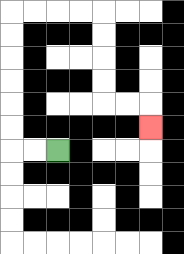{'start': '[2, 6]', 'end': '[6, 5]', 'path_directions': 'L,L,U,U,U,U,U,U,R,R,R,R,D,D,D,D,R,R,D', 'path_coordinates': '[[2, 6], [1, 6], [0, 6], [0, 5], [0, 4], [0, 3], [0, 2], [0, 1], [0, 0], [1, 0], [2, 0], [3, 0], [4, 0], [4, 1], [4, 2], [4, 3], [4, 4], [5, 4], [6, 4], [6, 5]]'}